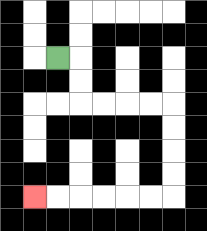{'start': '[2, 2]', 'end': '[1, 8]', 'path_directions': 'R,D,D,R,R,R,R,D,D,D,D,L,L,L,L,L,L', 'path_coordinates': '[[2, 2], [3, 2], [3, 3], [3, 4], [4, 4], [5, 4], [6, 4], [7, 4], [7, 5], [7, 6], [7, 7], [7, 8], [6, 8], [5, 8], [4, 8], [3, 8], [2, 8], [1, 8]]'}